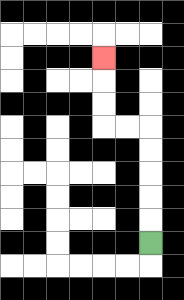{'start': '[6, 10]', 'end': '[4, 2]', 'path_directions': 'U,U,U,U,U,L,L,U,U,U', 'path_coordinates': '[[6, 10], [6, 9], [6, 8], [6, 7], [6, 6], [6, 5], [5, 5], [4, 5], [4, 4], [4, 3], [4, 2]]'}